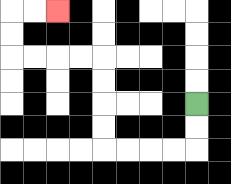{'start': '[8, 4]', 'end': '[2, 0]', 'path_directions': 'D,D,L,L,L,L,U,U,U,U,L,L,L,L,U,U,R,R', 'path_coordinates': '[[8, 4], [8, 5], [8, 6], [7, 6], [6, 6], [5, 6], [4, 6], [4, 5], [4, 4], [4, 3], [4, 2], [3, 2], [2, 2], [1, 2], [0, 2], [0, 1], [0, 0], [1, 0], [2, 0]]'}